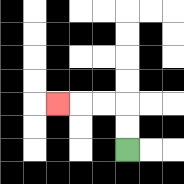{'start': '[5, 6]', 'end': '[2, 4]', 'path_directions': 'U,U,L,L,L', 'path_coordinates': '[[5, 6], [5, 5], [5, 4], [4, 4], [3, 4], [2, 4]]'}